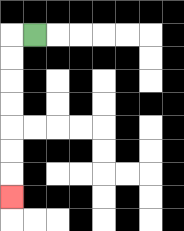{'start': '[1, 1]', 'end': '[0, 8]', 'path_directions': 'L,D,D,D,D,D,D,D', 'path_coordinates': '[[1, 1], [0, 1], [0, 2], [0, 3], [0, 4], [0, 5], [0, 6], [0, 7], [0, 8]]'}